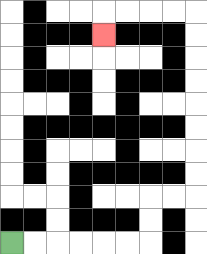{'start': '[0, 10]', 'end': '[4, 1]', 'path_directions': 'R,R,R,R,R,R,U,U,R,R,U,U,U,U,U,U,U,U,L,L,L,L,D', 'path_coordinates': '[[0, 10], [1, 10], [2, 10], [3, 10], [4, 10], [5, 10], [6, 10], [6, 9], [6, 8], [7, 8], [8, 8], [8, 7], [8, 6], [8, 5], [8, 4], [8, 3], [8, 2], [8, 1], [8, 0], [7, 0], [6, 0], [5, 0], [4, 0], [4, 1]]'}